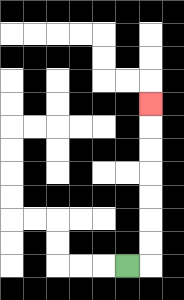{'start': '[5, 11]', 'end': '[6, 4]', 'path_directions': 'R,U,U,U,U,U,U,U', 'path_coordinates': '[[5, 11], [6, 11], [6, 10], [6, 9], [6, 8], [6, 7], [6, 6], [6, 5], [6, 4]]'}